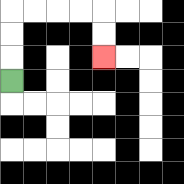{'start': '[0, 3]', 'end': '[4, 2]', 'path_directions': 'U,U,U,R,R,R,R,D,D', 'path_coordinates': '[[0, 3], [0, 2], [0, 1], [0, 0], [1, 0], [2, 0], [3, 0], [4, 0], [4, 1], [4, 2]]'}